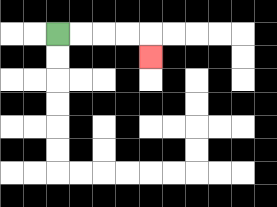{'start': '[2, 1]', 'end': '[6, 2]', 'path_directions': 'R,R,R,R,D', 'path_coordinates': '[[2, 1], [3, 1], [4, 1], [5, 1], [6, 1], [6, 2]]'}